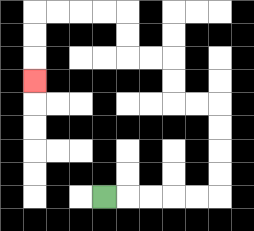{'start': '[4, 8]', 'end': '[1, 3]', 'path_directions': 'R,R,R,R,R,U,U,U,U,L,L,U,U,L,L,U,U,L,L,L,L,D,D,D', 'path_coordinates': '[[4, 8], [5, 8], [6, 8], [7, 8], [8, 8], [9, 8], [9, 7], [9, 6], [9, 5], [9, 4], [8, 4], [7, 4], [7, 3], [7, 2], [6, 2], [5, 2], [5, 1], [5, 0], [4, 0], [3, 0], [2, 0], [1, 0], [1, 1], [1, 2], [1, 3]]'}